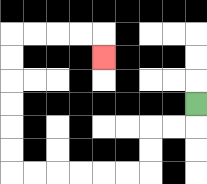{'start': '[8, 4]', 'end': '[4, 2]', 'path_directions': 'D,L,L,D,D,L,L,L,L,L,L,U,U,U,U,U,U,R,R,R,R,D', 'path_coordinates': '[[8, 4], [8, 5], [7, 5], [6, 5], [6, 6], [6, 7], [5, 7], [4, 7], [3, 7], [2, 7], [1, 7], [0, 7], [0, 6], [0, 5], [0, 4], [0, 3], [0, 2], [0, 1], [1, 1], [2, 1], [3, 1], [4, 1], [4, 2]]'}